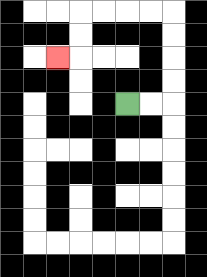{'start': '[5, 4]', 'end': '[2, 2]', 'path_directions': 'R,R,U,U,U,U,L,L,L,L,D,D,L', 'path_coordinates': '[[5, 4], [6, 4], [7, 4], [7, 3], [7, 2], [7, 1], [7, 0], [6, 0], [5, 0], [4, 0], [3, 0], [3, 1], [3, 2], [2, 2]]'}